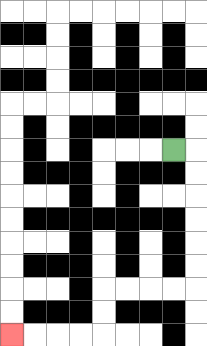{'start': '[7, 6]', 'end': '[0, 14]', 'path_directions': 'R,D,D,D,D,D,D,L,L,L,L,D,D,L,L,L,L', 'path_coordinates': '[[7, 6], [8, 6], [8, 7], [8, 8], [8, 9], [8, 10], [8, 11], [8, 12], [7, 12], [6, 12], [5, 12], [4, 12], [4, 13], [4, 14], [3, 14], [2, 14], [1, 14], [0, 14]]'}